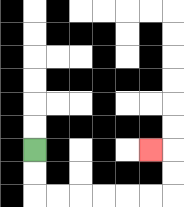{'start': '[1, 6]', 'end': '[6, 6]', 'path_directions': 'D,D,R,R,R,R,R,R,U,U,L', 'path_coordinates': '[[1, 6], [1, 7], [1, 8], [2, 8], [3, 8], [4, 8], [5, 8], [6, 8], [7, 8], [7, 7], [7, 6], [6, 6]]'}